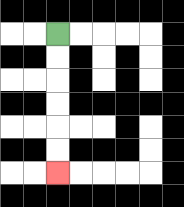{'start': '[2, 1]', 'end': '[2, 7]', 'path_directions': 'D,D,D,D,D,D', 'path_coordinates': '[[2, 1], [2, 2], [2, 3], [2, 4], [2, 5], [2, 6], [2, 7]]'}